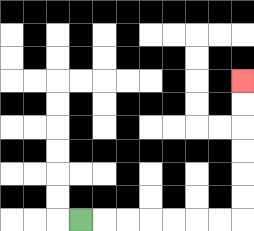{'start': '[3, 9]', 'end': '[10, 3]', 'path_directions': 'R,R,R,R,R,R,R,U,U,U,U,U,U', 'path_coordinates': '[[3, 9], [4, 9], [5, 9], [6, 9], [7, 9], [8, 9], [9, 9], [10, 9], [10, 8], [10, 7], [10, 6], [10, 5], [10, 4], [10, 3]]'}